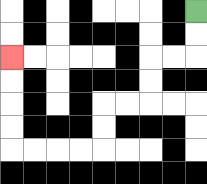{'start': '[8, 0]', 'end': '[0, 2]', 'path_directions': 'D,D,L,L,D,D,L,L,D,D,L,L,L,L,U,U,U,U', 'path_coordinates': '[[8, 0], [8, 1], [8, 2], [7, 2], [6, 2], [6, 3], [6, 4], [5, 4], [4, 4], [4, 5], [4, 6], [3, 6], [2, 6], [1, 6], [0, 6], [0, 5], [0, 4], [0, 3], [0, 2]]'}